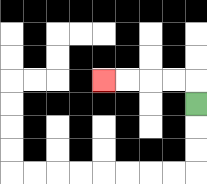{'start': '[8, 4]', 'end': '[4, 3]', 'path_directions': 'U,L,L,L,L', 'path_coordinates': '[[8, 4], [8, 3], [7, 3], [6, 3], [5, 3], [4, 3]]'}